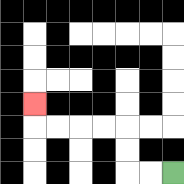{'start': '[7, 7]', 'end': '[1, 4]', 'path_directions': 'L,L,U,U,L,L,L,L,U', 'path_coordinates': '[[7, 7], [6, 7], [5, 7], [5, 6], [5, 5], [4, 5], [3, 5], [2, 5], [1, 5], [1, 4]]'}